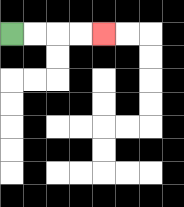{'start': '[0, 1]', 'end': '[4, 1]', 'path_directions': 'R,R,R,R', 'path_coordinates': '[[0, 1], [1, 1], [2, 1], [3, 1], [4, 1]]'}